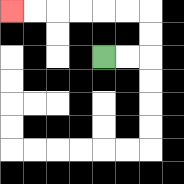{'start': '[4, 2]', 'end': '[0, 0]', 'path_directions': 'R,R,U,U,L,L,L,L,L,L', 'path_coordinates': '[[4, 2], [5, 2], [6, 2], [6, 1], [6, 0], [5, 0], [4, 0], [3, 0], [2, 0], [1, 0], [0, 0]]'}